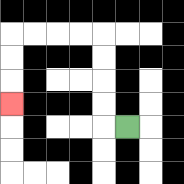{'start': '[5, 5]', 'end': '[0, 4]', 'path_directions': 'L,U,U,U,U,L,L,L,L,D,D,D', 'path_coordinates': '[[5, 5], [4, 5], [4, 4], [4, 3], [4, 2], [4, 1], [3, 1], [2, 1], [1, 1], [0, 1], [0, 2], [0, 3], [0, 4]]'}